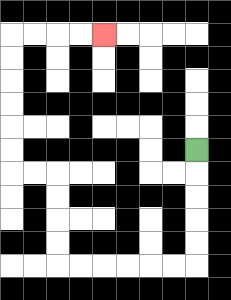{'start': '[8, 6]', 'end': '[4, 1]', 'path_directions': 'D,D,D,D,D,L,L,L,L,L,L,U,U,U,U,L,L,U,U,U,U,U,U,R,R,R,R', 'path_coordinates': '[[8, 6], [8, 7], [8, 8], [8, 9], [8, 10], [8, 11], [7, 11], [6, 11], [5, 11], [4, 11], [3, 11], [2, 11], [2, 10], [2, 9], [2, 8], [2, 7], [1, 7], [0, 7], [0, 6], [0, 5], [0, 4], [0, 3], [0, 2], [0, 1], [1, 1], [2, 1], [3, 1], [4, 1]]'}